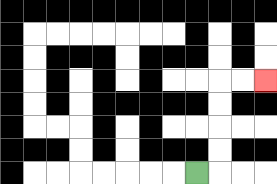{'start': '[8, 7]', 'end': '[11, 3]', 'path_directions': 'R,U,U,U,U,R,R', 'path_coordinates': '[[8, 7], [9, 7], [9, 6], [9, 5], [9, 4], [9, 3], [10, 3], [11, 3]]'}